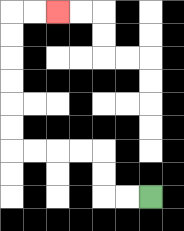{'start': '[6, 8]', 'end': '[2, 0]', 'path_directions': 'L,L,U,U,L,L,L,L,U,U,U,U,U,U,R,R', 'path_coordinates': '[[6, 8], [5, 8], [4, 8], [4, 7], [4, 6], [3, 6], [2, 6], [1, 6], [0, 6], [0, 5], [0, 4], [0, 3], [0, 2], [0, 1], [0, 0], [1, 0], [2, 0]]'}